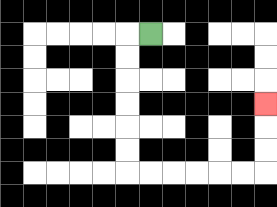{'start': '[6, 1]', 'end': '[11, 4]', 'path_directions': 'L,D,D,D,D,D,D,R,R,R,R,R,R,U,U,U', 'path_coordinates': '[[6, 1], [5, 1], [5, 2], [5, 3], [5, 4], [5, 5], [5, 6], [5, 7], [6, 7], [7, 7], [8, 7], [9, 7], [10, 7], [11, 7], [11, 6], [11, 5], [11, 4]]'}